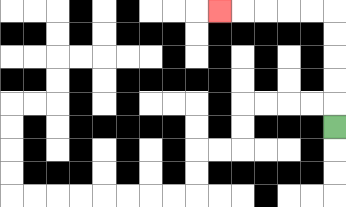{'start': '[14, 5]', 'end': '[9, 0]', 'path_directions': 'U,U,U,U,U,L,L,L,L,L', 'path_coordinates': '[[14, 5], [14, 4], [14, 3], [14, 2], [14, 1], [14, 0], [13, 0], [12, 0], [11, 0], [10, 0], [9, 0]]'}